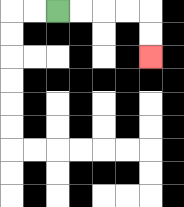{'start': '[2, 0]', 'end': '[6, 2]', 'path_directions': 'R,R,R,R,D,D', 'path_coordinates': '[[2, 0], [3, 0], [4, 0], [5, 0], [6, 0], [6, 1], [6, 2]]'}